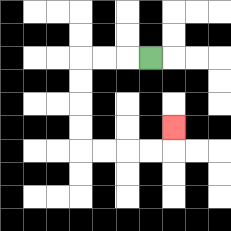{'start': '[6, 2]', 'end': '[7, 5]', 'path_directions': 'L,L,L,D,D,D,D,R,R,R,R,U', 'path_coordinates': '[[6, 2], [5, 2], [4, 2], [3, 2], [3, 3], [3, 4], [3, 5], [3, 6], [4, 6], [5, 6], [6, 6], [7, 6], [7, 5]]'}